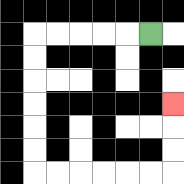{'start': '[6, 1]', 'end': '[7, 4]', 'path_directions': 'L,L,L,L,L,D,D,D,D,D,D,R,R,R,R,R,R,U,U,U', 'path_coordinates': '[[6, 1], [5, 1], [4, 1], [3, 1], [2, 1], [1, 1], [1, 2], [1, 3], [1, 4], [1, 5], [1, 6], [1, 7], [2, 7], [3, 7], [4, 7], [5, 7], [6, 7], [7, 7], [7, 6], [7, 5], [7, 4]]'}